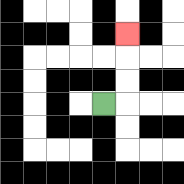{'start': '[4, 4]', 'end': '[5, 1]', 'path_directions': 'R,U,U,U', 'path_coordinates': '[[4, 4], [5, 4], [5, 3], [5, 2], [5, 1]]'}